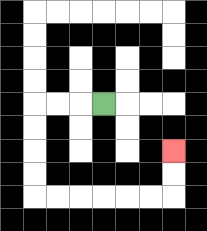{'start': '[4, 4]', 'end': '[7, 6]', 'path_directions': 'L,L,L,D,D,D,D,R,R,R,R,R,R,U,U', 'path_coordinates': '[[4, 4], [3, 4], [2, 4], [1, 4], [1, 5], [1, 6], [1, 7], [1, 8], [2, 8], [3, 8], [4, 8], [5, 8], [6, 8], [7, 8], [7, 7], [7, 6]]'}